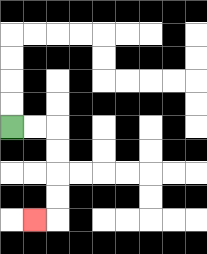{'start': '[0, 5]', 'end': '[1, 9]', 'path_directions': 'R,R,D,D,D,D,L', 'path_coordinates': '[[0, 5], [1, 5], [2, 5], [2, 6], [2, 7], [2, 8], [2, 9], [1, 9]]'}